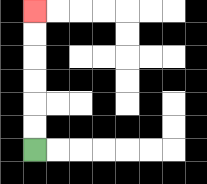{'start': '[1, 6]', 'end': '[1, 0]', 'path_directions': 'U,U,U,U,U,U', 'path_coordinates': '[[1, 6], [1, 5], [1, 4], [1, 3], [1, 2], [1, 1], [1, 0]]'}